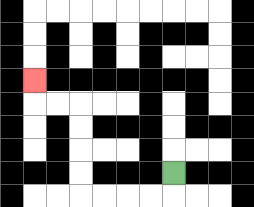{'start': '[7, 7]', 'end': '[1, 3]', 'path_directions': 'D,L,L,L,L,U,U,U,U,L,L,U', 'path_coordinates': '[[7, 7], [7, 8], [6, 8], [5, 8], [4, 8], [3, 8], [3, 7], [3, 6], [3, 5], [3, 4], [2, 4], [1, 4], [1, 3]]'}